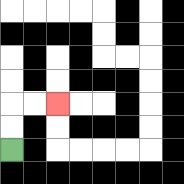{'start': '[0, 6]', 'end': '[2, 4]', 'path_directions': 'U,U,R,R', 'path_coordinates': '[[0, 6], [0, 5], [0, 4], [1, 4], [2, 4]]'}